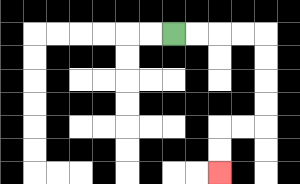{'start': '[7, 1]', 'end': '[9, 7]', 'path_directions': 'R,R,R,R,D,D,D,D,L,L,D,D', 'path_coordinates': '[[7, 1], [8, 1], [9, 1], [10, 1], [11, 1], [11, 2], [11, 3], [11, 4], [11, 5], [10, 5], [9, 5], [9, 6], [9, 7]]'}